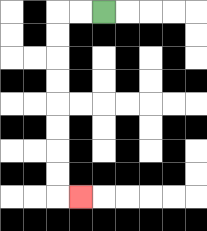{'start': '[4, 0]', 'end': '[3, 8]', 'path_directions': 'L,L,D,D,D,D,D,D,D,D,R', 'path_coordinates': '[[4, 0], [3, 0], [2, 0], [2, 1], [2, 2], [2, 3], [2, 4], [2, 5], [2, 6], [2, 7], [2, 8], [3, 8]]'}